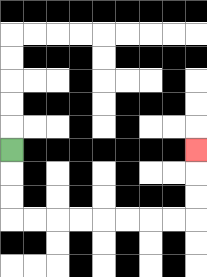{'start': '[0, 6]', 'end': '[8, 6]', 'path_directions': 'D,D,D,R,R,R,R,R,R,R,R,U,U,U', 'path_coordinates': '[[0, 6], [0, 7], [0, 8], [0, 9], [1, 9], [2, 9], [3, 9], [4, 9], [5, 9], [6, 9], [7, 9], [8, 9], [8, 8], [8, 7], [8, 6]]'}